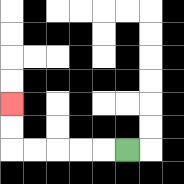{'start': '[5, 6]', 'end': '[0, 4]', 'path_directions': 'L,L,L,L,L,U,U', 'path_coordinates': '[[5, 6], [4, 6], [3, 6], [2, 6], [1, 6], [0, 6], [0, 5], [0, 4]]'}